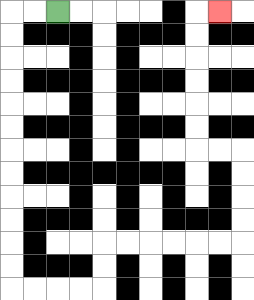{'start': '[2, 0]', 'end': '[9, 0]', 'path_directions': 'L,L,D,D,D,D,D,D,D,D,D,D,D,D,R,R,R,R,U,U,R,R,R,R,R,R,U,U,U,U,L,L,U,U,U,U,U,U,R', 'path_coordinates': '[[2, 0], [1, 0], [0, 0], [0, 1], [0, 2], [0, 3], [0, 4], [0, 5], [0, 6], [0, 7], [0, 8], [0, 9], [0, 10], [0, 11], [0, 12], [1, 12], [2, 12], [3, 12], [4, 12], [4, 11], [4, 10], [5, 10], [6, 10], [7, 10], [8, 10], [9, 10], [10, 10], [10, 9], [10, 8], [10, 7], [10, 6], [9, 6], [8, 6], [8, 5], [8, 4], [8, 3], [8, 2], [8, 1], [8, 0], [9, 0]]'}